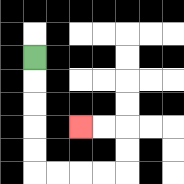{'start': '[1, 2]', 'end': '[3, 5]', 'path_directions': 'D,D,D,D,D,R,R,R,R,U,U,L,L', 'path_coordinates': '[[1, 2], [1, 3], [1, 4], [1, 5], [1, 6], [1, 7], [2, 7], [3, 7], [4, 7], [5, 7], [5, 6], [5, 5], [4, 5], [3, 5]]'}